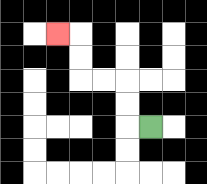{'start': '[6, 5]', 'end': '[2, 1]', 'path_directions': 'L,U,U,L,L,U,U,L', 'path_coordinates': '[[6, 5], [5, 5], [5, 4], [5, 3], [4, 3], [3, 3], [3, 2], [3, 1], [2, 1]]'}